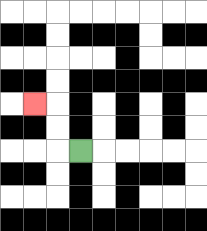{'start': '[3, 6]', 'end': '[1, 4]', 'path_directions': 'L,U,U,L', 'path_coordinates': '[[3, 6], [2, 6], [2, 5], [2, 4], [1, 4]]'}